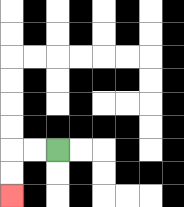{'start': '[2, 6]', 'end': '[0, 8]', 'path_directions': 'L,L,D,D', 'path_coordinates': '[[2, 6], [1, 6], [0, 6], [0, 7], [0, 8]]'}